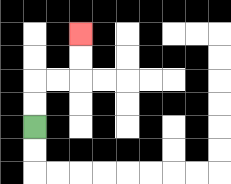{'start': '[1, 5]', 'end': '[3, 1]', 'path_directions': 'U,U,R,R,U,U', 'path_coordinates': '[[1, 5], [1, 4], [1, 3], [2, 3], [3, 3], [3, 2], [3, 1]]'}